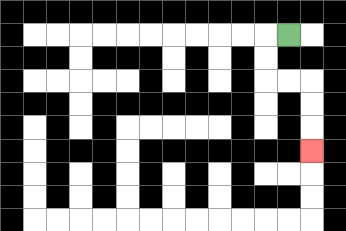{'start': '[12, 1]', 'end': '[13, 6]', 'path_directions': 'L,D,D,R,R,D,D,D', 'path_coordinates': '[[12, 1], [11, 1], [11, 2], [11, 3], [12, 3], [13, 3], [13, 4], [13, 5], [13, 6]]'}